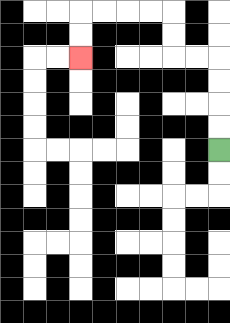{'start': '[9, 6]', 'end': '[3, 2]', 'path_directions': 'U,U,U,U,L,L,U,U,L,L,L,L,D,D', 'path_coordinates': '[[9, 6], [9, 5], [9, 4], [9, 3], [9, 2], [8, 2], [7, 2], [7, 1], [7, 0], [6, 0], [5, 0], [4, 0], [3, 0], [3, 1], [3, 2]]'}